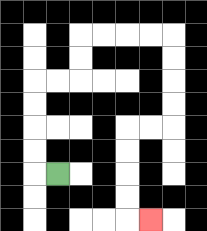{'start': '[2, 7]', 'end': '[6, 9]', 'path_directions': 'L,U,U,U,U,R,R,U,U,R,R,R,R,D,D,D,D,L,L,D,D,D,D,R', 'path_coordinates': '[[2, 7], [1, 7], [1, 6], [1, 5], [1, 4], [1, 3], [2, 3], [3, 3], [3, 2], [3, 1], [4, 1], [5, 1], [6, 1], [7, 1], [7, 2], [7, 3], [7, 4], [7, 5], [6, 5], [5, 5], [5, 6], [5, 7], [5, 8], [5, 9], [6, 9]]'}